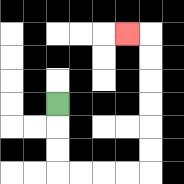{'start': '[2, 4]', 'end': '[5, 1]', 'path_directions': 'D,D,D,R,R,R,R,U,U,U,U,U,U,L', 'path_coordinates': '[[2, 4], [2, 5], [2, 6], [2, 7], [3, 7], [4, 7], [5, 7], [6, 7], [6, 6], [6, 5], [6, 4], [6, 3], [6, 2], [6, 1], [5, 1]]'}